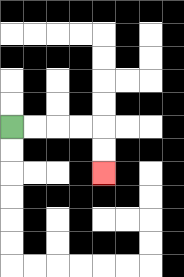{'start': '[0, 5]', 'end': '[4, 7]', 'path_directions': 'R,R,R,R,D,D', 'path_coordinates': '[[0, 5], [1, 5], [2, 5], [3, 5], [4, 5], [4, 6], [4, 7]]'}